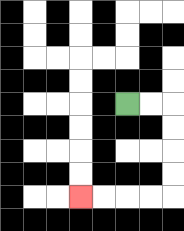{'start': '[5, 4]', 'end': '[3, 8]', 'path_directions': 'R,R,D,D,D,D,L,L,L,L', 'path_coordinates': '[[5, 4], [6, 4], [7, 4], [7, 5], [7, 6], [7, 7], [7, 8], [6, 8], [5, 8], [4, 8], [3, 8]]'}